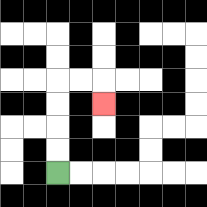{'start': '[2, 7]', 'end': '[4, 4]', 'path_directions': 'U,U,U,U,R,R,D', 'path_coordinates': '[[2, 7], [2, 6], [2, 5], [2, 4], [2, 3], [3, 3], [4, 3], [4, 4]]'}